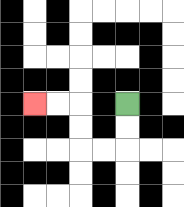{'start': '[5, 4]', 'end': '[1, 4]', 'path_directions': 'D,D,L,L,U,U,L,L', 'path_coordinates': '[[5, 4], [5, 5], [5, 6], [4, 6], [3, 6], [3, 5], [3, 4], [2, 4], [1, 4]]'}